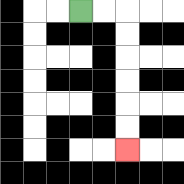{'start': '[3, 0]', 'end': '[5, 6]', 'path_directions': 'R,R,D,D,D,D,D,D', 'path_coordinates': '[[3, 0], [4, 0], [5, 0], [5, 1], [5, 2], [5, 3], [5, 4], [5, 5], [5, 6]]'}